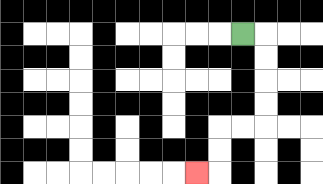{'start': '[10, 1]', 'end': '[8, 7]', 'path_directions': 'R,D,D,D,D,L,L,D,D,L', 'path_coordinates': '[[10, 1], [11, 1], [11, 2], [11, 3], [11, 4], [11, 5], [10, 5], [9, 5], [9, 6], [9, 7], [8, 7]]'}